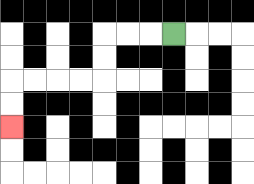{'start': '[7, 1]', 'end': '[0, 5]', 'path_directions': 'L,L,L,D,D,L,L,L,L,D,D', 'path_coordinates': '[[7, 1], [6, 1], [5, 1], [4, 1], [4, 2], [4, 3], [3, 3], [2, 3], [1, 3], [0, 3], [0, 4], [0, 5]]'}